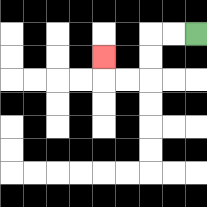{'start': '[8, 1]', 'end': '[4, 2]', 'path_directions': 'L,L,D,D,L,L,U', 'path_coordinates': '[[8, 1], [7, 1], [6, 1], [6, 2], [6, 3], [5, 3], [4, 3], [4, 2]]'}